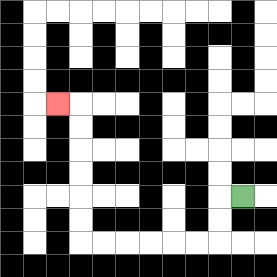{'start': '[10, 8]', 'end': '[2, 4]', 'path_directions': 'L,D,D,L,L,L,L,L,L,U,U,U,U,U,U,L', 'path_coordinates': '[[10, 8], [9, 8], [9, 9], [9, 10], [8, 10], [7, 10], [6, 10], [5, 10], [4, 10], [3, 10], [3, 9], [3, 8], [3, 7], [3, 6], [3, 5], [3, 4], [2, 4]]'}